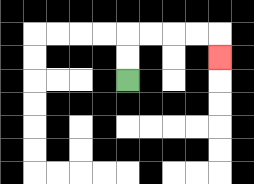{'start': '[5, 3]', 'end': '[9, 2]', 'path_directions': 'U,U,R,R,R,R,D', 'path_coordinates': '[[5, 3], [5, 2], [5, 1], [6, 1], [7, 1], [8, 1], [9, 1], [9, 2]]'}